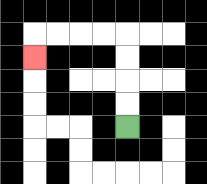{'start': '[5, 5]', 'end': '[1, 2]', 'path_directions': 'U,U,U,U,L,L,L,L,D', 'path_coordinates': '[[5, 5], [5, 4], [5, 3], [5, 2], [5, 1], [4, 1], [3, 1], [2, 1], [1, 1], [1, 2]]'}